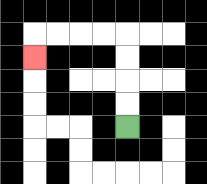{'start': '[5, 5]', 'end': '[1, 2]', 'path_directions': 'U,U,U,U,L,L,L,L,D', 'path_coordinates': '[[5, 5], [5, 4], [5, 3], [5, 2], [5, 1], [4, 1], [3, 1], [2, 1], [1, 1], [1, 2]]'}